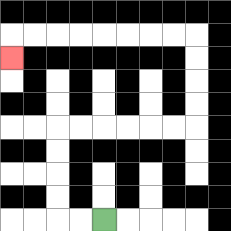{'start': '[4, 9]', 'end': '[0, 2]', 'path_directions': 'L,L,U,U,U,U,R,R,R,R,R,R,U,U,U,U,L,L,L,L,L,L,L,L,D', 'path_coordinates': '[[4, 9], [3, 9], [2, 9], [2, 8], [2, 7], [2, 6], [2, 5], [3, 5], [4, 5], [5, 5], [6, 5], [7, 5], [8, 5], [8, 4], [8, 3], [8, 2], [8, 1], [7, 1], [6, 1], [5, 1], [4, 1], [3, 1], [2, 1], [1, 1], [0, 1], [0, 2]]'}